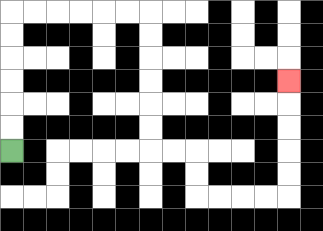{'start': '[0, 6]', 'end': '[12, 3]', 'path_directions': 'U,U,U,U,U,U,R,R,R,R,R,R,D,D,D,D,D,D,R,R,D,D,R,R,R,R,U,U,U,U,U', 'path_coordinates': '[[0, 6], [0, 5], [0, 4], [0, 3], [0, 2], [0, 1], [0, 0], [1, 0], [2, 0], [3, 0], [4, 0], [5, 0], [6, 0], [6, 1], [6, 2], [6, 3], [6, 4], [6, 5], [6, 6], [7, 6], [8, 6], [8, 7], [8, 8], [9, 8], [10, 8], [11, 8], [12, 8], [12, 7], [12, 6], [12, 5], [12, 4], [12, 3]]'}